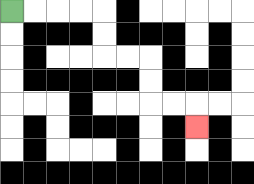{'start': '[0, 0]', 'end': '[8, 5]', 'path_directions': 'R,R,R,R,D,D,R,R,D,D,R,R,D', 'path_coordinates': '[[0, 0], [1, 0], [2, 0], [3, 0], [4, 0], [4, 1], [4, 2], [5, 2], [6, 2], [6, 3], [6, 4], [7, 4], [8, 4], [8, 5]]'}